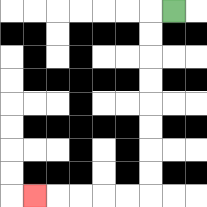{'start': '[7, 0]', 'end': '[1, 8]', 'path_directions': 'L,D,D,D,D,D,D,D,D,L,L,L,L,L', 'path_coordinates': '[[7, 0], [6, 0], [6, 1], [6, 2], [6, 3], [6, 4], [6, 5], [6, 6], [6, 7], [6, 8], [5, 8], [4, 8], [3, 8], [2, 8], [1, 8]]'}